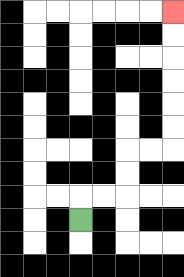{'start': '[3, 9]', 'end': '[7, 0]', 'path_directions': 'U,R,R,U,U,R,R,U,U,U,U,U,U', 'path_coordinates': '[[3, 9], [3, 8], [4, 8], [5, 8], [5, 7], [5, 6], [6, 6], [7, 6], [7, 5], [7, 4], [7, 3], [7, 2], [7, 1], [7, 0]]'}